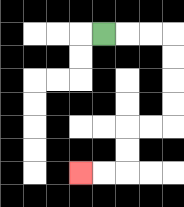{'start': '[4, 1]', 'end': '[3, 7]', 'path_directions': 'R,R,R,D,D,D,D,L,L,D,D,L,L', 'path_coordinates': '[[4, 1], [5, 1], [6, 1], [7, 1], [7, 2], [7, 3], [7, 4], [7, 5], [6, 5], [5, 5], [5, 6], [5, 7], [4, 7], [3, 7]]'}